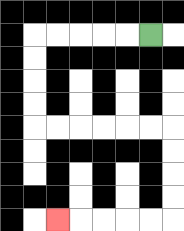{'start': '[6, 1]', 'end': '[2, 9]', 'path_directions': 'L,L,L,L,L,D,D,D,D,R,R,R,R,R,R,D,D,D,D,L,L,L,L,L', 'path_coordinates': '[[6, 1], [5, 1], [4, 1], [3, 1], [2, 1], [1, 1], [1, 2], [1, 3], [1, 4], [1, 5], [2, 5], [3, 5], [4, 5], [5, 5], [6, 5], [7, 5], [7, 6], [7, 7], [7, 8], [7, 9], [6, 9], [5, 9], [4, 9], [3, 9], [2, 9]]'}